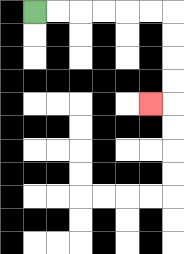{'start': '[1, 0]', 'end': '[6, 4]', 'path_directions': 'R,R,R,R,R,R,D,D,D,D,L', 'path_coordinates': '[[1, 0], [2, 0], [3, 0], [4, 0], [5, 0], [6, 0], [7, 0], [7, 1], [7, 2], [7, 3], [7, 4], [6, 4]]'}